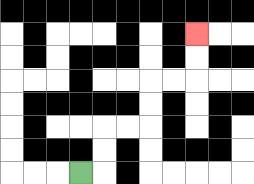{'start': '[3, 7]', 'end': '[8, 1]', 'path_directions': 'R,U,U,R,R,U,U,R,R,U,U', 'path_coordinates': '[[3, 7], [4, 7], [4, 6], [4, 5], [5, 5], [6, 5], [6, 4], [6, 3], [7, 3], [8, 3], [8, 2], [8, 1]]'}